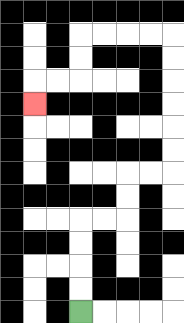{'start': '[3, 13]', 'end': '[1, 4]', 'path_directions': 'U,U,U,U,R,R,U,U,R,R,U,U,U,U,U,U,L,L,L,L,D,D,L,L,D', 'path_coordinates': '[[3, 13], [3, 12], [3, 11], [3, 10], [3, 9], [4, 9], [5, 9], [5, 8], [5, 7], [6, 7], [7, 7], [7, 6], [7, 5], [7, 4], [7, 3], [7, 2], [7, 1], [6, 1], [5, 1], [4, 1], [3, 1], [3, 2], [3, 3], [2, 3], [1, 3], [1, 4]]'}